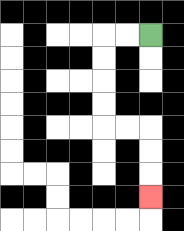{'start': '[6, 1]', 'end': '[6, 8]', 'path_directions': 'L,L,D,D,D,D,R,R,D,D,D', 'path_coordinates': '[[6, 1], [5, 1], [4, 1], [4, 2], [4, 3], [4, 4], [4, 5], [5, 5], [6, 5], [6, 6], [6, 7], [6, 8]]'}